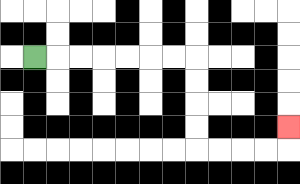{'start': '[1, 2]', 'end': '[12, 5]', 'path_directions': 'R,R,R,R,R,R,R,D,D,D,D,R,R,R,R,U', 'path_coordinates': '[[1, 2], [2, 2], [3, 2], [4, 2], [5, 2], [6, 2], [7, 2], [8, 2], [8, 3], [8, 4], [8, 5], [8, 6], [9, 6], [10, 6], [11, 6], [12, 6], [12, 5]]'}